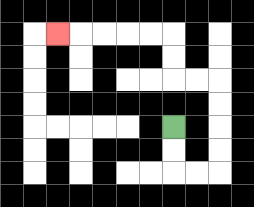{'start': '[7, 5]', 'end': '[2, 1]', 'path_directions': 'D,D,R,R,U,U,U,U,L,L,U,U,L,L,L,L,L', 'path_coordinates': '[[7, 5], [7, 6], [7, 7], [8, 7], [9, 7], [9, 6], [9, 5], [9, 4], [9, 3], [8, 3], [7, 3], [7, 2], [7, 1], [6, 1], [5, 1], [4, 1], [3, 1], [2, 1]]'}